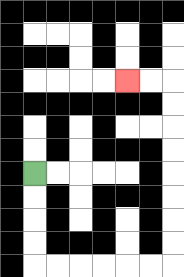{'start': '[1, 7]', 'end': '[5, 3]', 'path_directions': 'D,D,D,D,R,R,R,R,R,R,U,U,U,U,U,U,U,U,L,L', 'path_coordinates': '[[1, 7], [1, 8], [1, 9], [1, 10], [1, 11], [2, 11], [3, 11], [4, 11], [5, 11], [6, 11], [7, 11], [7, 10], [7, 9], [7, 8], [7, 7], [7, 6], [7, 5], [7, 4], [7, 3], [6, 3], [5, 3]]'}